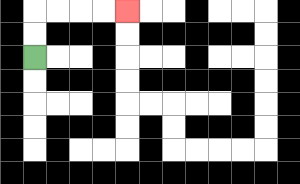{'start': '[1, 2]', 'end': '[5, 0]', 'path_directions': 'U,U,R,R,R,R', 'path_coordinates': '[[1, 2], [1, 1], [1, 0], [2, 0], [3, 0], [4, 0], [5, 0]]'}